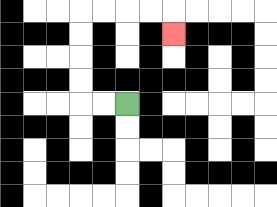{'start': '[5, 4]', 'end': '[7, 1]', 'path_directions': 'L,L,U,U,U,U,R,R,R,R,D', 'path_coordinates': '[[5, 4], [4, 4], [3, 4], [3, 3], [3, 2], [3, 1], [3, 0], [4, 0], [5, 0], [6, 0], [7, 0], [7, 1]]'}